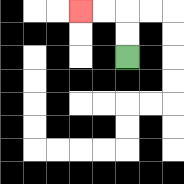{'start': '[5, 2]', 'end': '[3, 0]', 'path_directions': 'U,U,L,L', 'path_coordinates': '[[5, 2], [5, 1], [5, 0], [4, 0], [3, 0]]'}